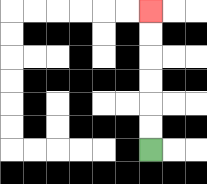{'start': '[6, 6]', 'end': '[6, 0]', 'path_directions': 'U,U,U,U,U,U', 'path_coordinates': '[[6, 6], [6, 5], [6, 4], [6, 3], [6, 2], [6, 1], [6, 0]]'}